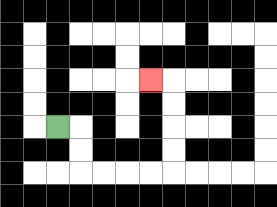{'start': '[2, 5]', 'end': '[6, 3]', 'path_directions': 'R,D,D,R,R,R,R,U,U,U,U,L', 'path_coordinates': '[[2, 5], [3, 5], [3, 6], [3, 7], [4, 7], [5, 7], [6, 7], [7, 7], [7, 6], [7, 5], [7, 4], [7, 3], [6, 3]]'}